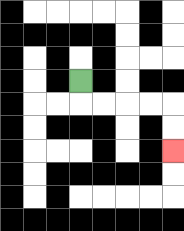{'start': '[3, 3]', 'end': '[7, 6]', 'path_directions': 'D,R,R,R,R,D,D', 'path_coordinates': '[[3, 3], [3, 4], [4, 4], [5, 4], [6, 4], [7, 4], [7, 5], [7, 6]]'}